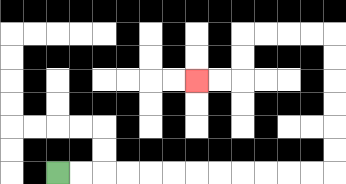{'start': '[2, 7]', 'end': '[8, 3]', 'path_directions': 'R,R,R,R,R,R,R,R,R,R,R,R,U,U,U,U,U,U,L,L,L,L,D,D,L,L', 'path_coordinates': '[[2, 7], [3, 7], [4, 7], [5, 7], [6, 7], [7, 7], [8, 7], [9, 7], [10, 7], [11, 7], [12, 7], [13, 7], [14, 7], [14, 6], [14, 5], [14, 4], [14, 3], [14, 2], [14, 1], [13, 1], [12, 1], [11, 1], [10, 1], [10, 2], [10, 3], [9, 3], [8, 3]]'}